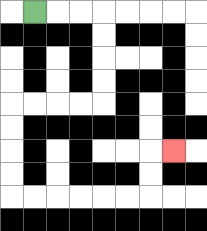{'start': '[1, 0]', 'end': '[7, 6]', 'path_directions': 'R,R,R,D,D,D,D,L,L,L,L,D,D,D,D,R,R,R,R,R,R,U,U,R', 'path_coordinates': '[[1, 0], [2, 0], [3, 0], [4, 0], [4, 1], [4, 2], [4, 3], [4, 4], [3, 4], [2, 4], [1, 4], [0, 4], [0, 5], [0, 6], [0, 7], [0, 8], [1, 8], [2, 8], [3, 8], [4, 8], [5, 8], [6, 8], [6, 7], [6, 6], [7, 6]]'}